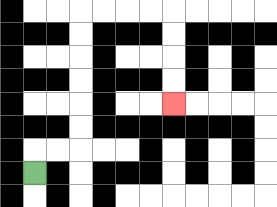{'start': '[1, 7]', 'end': '[7, 4]', 'path_directions': 'U,R,R,U,U,U,U,U,U,R,R,R,R,D,D,D,D', 'path_coordinates': '[[1, 7], [1, 6], [2, 6], [3, 6], [3, 5], [3, 4], [3, 3], [3, 2], [3, 1], [3, 0], [4, 0], [5, 0], [6, 0], [7, 0], [7, 1], [7, 2], [7, 3], [7, 4]]'}